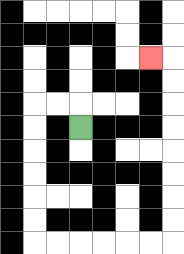{'start': '[3, 5]', 'end': '[6, 2]', 'path_directions': 'U,L,L,D,D,D,D,D,D,R,R,R,R,R,R,U,U,U,U,U,U,U,U,L', 'path_coordinates': '[[3, 5], [3, 4], [2, 4], [1, 4], [1, 5], [1, 6], [1, 7], [1, 8], [1, 9], [1, 10], [2, 10], [3, 10], [4, 10], [5, 10], [6, 10], [7, 10], [7, 9], [7, 8], [7, 7], [7, 6], [7, 5], [7, 4], [7, 3], [7, 2], [6, 2]]'}